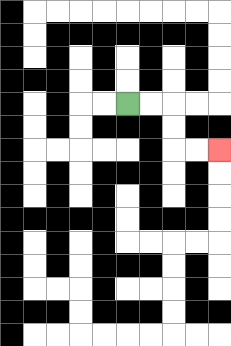{'start': '[5, 4]', 'end': '[9, 6]', 'path_directions': 'R,R,D,D,R,R', 'path_coordinates': '[[5, 4], [6, 4], [7, 4], [7, 5], [7, 6], [8, 6], [9, 6]]'}